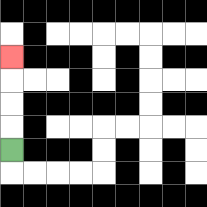{'start': '[0, 6]', 'end': '[0, 2]', 'path_directions': 'U,U,U,U', 'path_coordinates': '[[0, 6], [0, 5], [0, 4], [0, 3], [0, 2]]'}